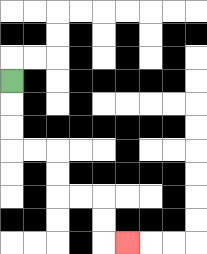{'start': '[0, 3]', 'end': '[5, 10]', 'path_directions': 'D,D,D,R,R,D,D,R,R,D,D,R', 'path_coordinates': '[[0, 3], [0, 4], [0, 5], [0, 6], [1, 6], [2, 6], [2, 7], [2, 8], [3, 8], [4, 8], [4, 9], [4, 10], [5, 10]]'}